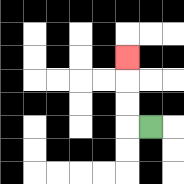{'start': '[6, 5]', 'end': '[5, 2]', 'path_directions': 'L,U,U,U', 'path_coordinates': '[[6, 5], [5, 5], [5, 4], [5, 3], [5, 2]]'}